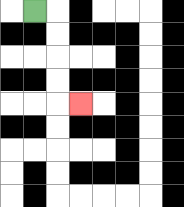{'start': '[1, 0]', 'end': '[3, 4]', 'path_directions': 'R,D,D,D,D,R', 'path_coordinates': '[[1, 0], [2, 0], [2, 1], [2, 2], [2, 3], [2, 4], [3, 4]]'}